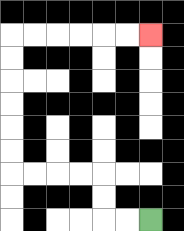{'start': '[6, 9]', 'end': '[6, 1]', 'path_directions': 'L,L,U,U,L,L,L,L,U,U,U,U,U,U,R,R,R,R,R,R', 'path_coordinates': '[[6, 9], [5, 9], [4, 9], [4, 8], [4, 7], [3, 7], [2, 7], [1, 7], [0, 7], [0, 6], [0, 5], [0, 4], [0, 3], [0, 2], [0, 1], [1, 1], [2, 1], [3, 1], [4, 1], [5, 1], [6, 1]]'}